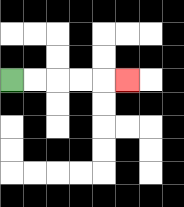{'start': '[0, 3]', 'end': '[5, 3]', 'path_directions': 'R,R,R,R,R', 'path_coordinates': '[[0, 3], [1, 3], [2, 3], [3, 3], [4, 3], [5, 3]]'}